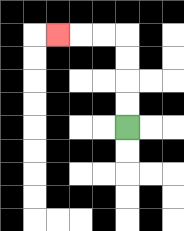{'start': '[5, 5]', 'end': '[2, 1]', 'path_directions': 'U,U,U,U,L,L,L', 'path_coordinates': '[[5, 5], [5, 4], [5, 3], [5, 2], [5, 1], [4, 1], [3, 1], [2, 1]]'}